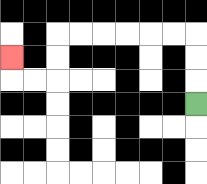{'start': '[8, 4]', 'end': '[0, 2]', 'path_directions': 'U,U,U,L,L,L,L,L,L,D,D,L,L,U', 'path_coordinates': '[[8, 4], [8, 3], [8, 2], [8, 1], [7, 1], [6, 1], [5, 1], [4, 1], [3, 1], [2, 1], [2, 2], [2, 3], [1, 3], [0, 3], [0, 2]]'}